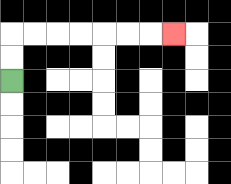{'start': '[0, 3]', 'end': '[7, 1]', 'path_directions': 'U,U,R,R,R,R,R,R,R', 'path_coordinates': '[[0, 3], [0, 2], [0, 1], [1, 1], [2, 1], [3, 1], [4, 1], [5, 1], [6, 1], [7, 1]]'}